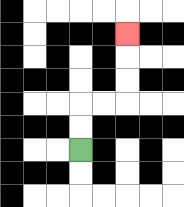{'start': '[3, 6]', 'end': '[5, 1]', 'path_directions': 'U,U,R,R,U,U,U', 'path_coordinates': '[[3, 6], [3, 5], [3, 4], [4, 4], [5, 4], [5, 3], [5, 2], [5, 1]]'}